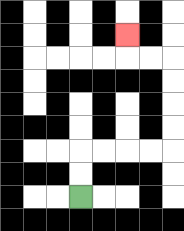{'start': '[3, 8]', 'end': '[5, 1]', 'path_directions': 'U,U,R,R,R,R,U,U,U,U,L,L,U', 'path_coordinates': '[[3, 8], [3, 7], [3, 6], [4, 6], [5, 6], [6, 6], [7, 6], [7, 5], [7, 4], [7, 3], [7, 2], [6, 2], [5, 2], [5, 1]]'}